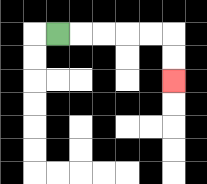{'start': '[2, 1]', 'end': '[7, 3]', 'path_directions': 'R,R,R,R,R,D,D', 'path_coordinates': '[[2, 1], [3, 1], [4, 1], [5, 1], [6, 1], [7, 1], [7, 2], [7, 3]]'}